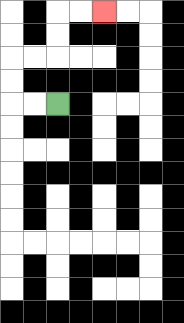{'start': '[2, 4]', 'end': '[4, 0]', 'path_directions': 'L,L,U,U,R,R,U,U,R,R', 'path_coordinates': '[[2, 4], [1, 4], [0, 4], [0, 3], [0, 2], [1, 2], [2, 2], [2, 1], [2, 0], [3, 0], [4, 0]]'}